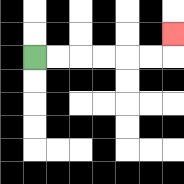{'start': '[1, 2]', 'end': '[7, 1]', 'path_directions': 'R,R,R,R,R,R,U', 'path_coordinates': '[[1, 2], [2, 2], [3, 2], [4, 2], [5, 2], [6, 2], [7, 2], [7, 1]]'}